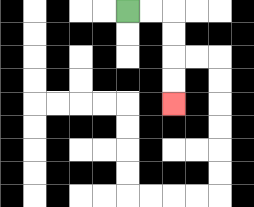{'start': '[5, 0]', 'end': '[7, 4]', 'path_directions': 'R,R,D,D,D,D', 'path_coordinates': '[[5, 0], [6, 0], [7, 0], [7, 1], [7, 2], [7, 3], [7, 4]]'}